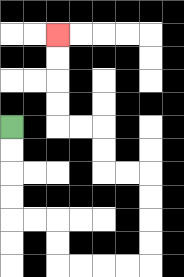{'start': '[0, 5]', 'end': '[2, 1]', 'path_directions': 'D,D,D,D,R,R,D,D,R,R,R,R,U,U,U,U,L,L,U,U,L,L,U,U,U,U', 'path_coordinates': '[[0, 5], [0, 6], [0, 7], [0, 8], [0, 9], [1, 9], [2, 9], [2, 10], [2, 11], [3, 11], [4, 11], [5, 11], [6, 11], [6, 10], [6, 9], [6, 8], [6, 7], [5, 7], [4, 7], [4, 6], [4, 5], [3, 5], [2, 5], [2, 4], [2, 3], [2, 2], [2, 1]]'}